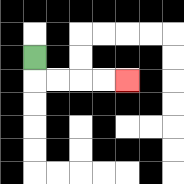{'start': '[1, 2]', 'end': '[5, 3]', 'path_directions': 'D,R,R,R,R', 'path_coordinates': '[[1, 2], [1, 3], [2, 3], [3, 3], [4, 3], [5, 3]]'}